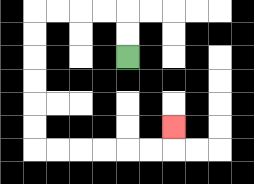{'start': '[5, 2]', 'end': '[7, 5]', 'path_directions': 'U,U,L,L,L,L,D,D,D,D,D,D,R,R,R,R,R,R,U', 'path_coordinates': '[[5, 2], [5, 1], [5, 0], [4, 0], [3, 0], [2, 0], [1, 0], [1, 1], [1, 2], [1, 3], [1, 4], [1, 5], [1, 6], [2, 6], [3, 6], [4, 6], [5, 6], [6, 6], [7, 6], [7, 5]]'}